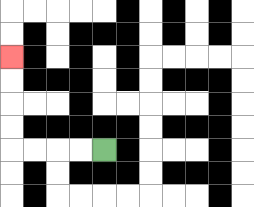{'start': '[4, 6]', 'end': '[0, 2]', 'path_directions': 'L,L,L,L,U,U,U,U', 'path_coordinates': '[[4, 6], [3, 6], [2, 6], [1, 6], [0, 6], [0, 5], [0, 4], [0, 3], [0, 2]]'}